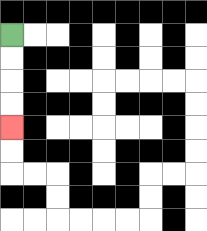{'start': '[0, 1]', 'end': '[0, 5]', 'path_directions': 'D,D,D,D', 'path_coordinates': '[[0, 1], [0, 2], [0, 3], [0, 4], [0, 5]]'}